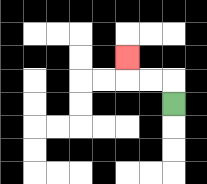{'start': '[7, 4]', 'end': '[5, 2]', 'path_directions': 'U,L,L,U', 'path_coordinates': '[[7, 4], [7, 3], [6, 3], [5, 3], [5, 2]]'}